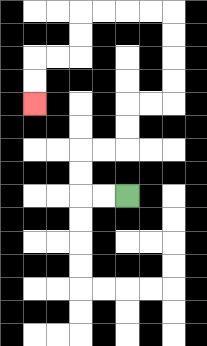{'start': '[5, 8]', 'end': '[1, 4]', 'path_directions': 'L,L,U,U,R,R,U,U,R,R,U,U,U,U,L,L,L,L,D,D,L,L,D,D', 'path_coordinates': '[[5, 8], [4, 8], [3, 8], [3, 7], [3, 6], [4, 6], [5, 6], [5, 5], [5, 4], [6, 4], [7, 4], [7, 3], [7, 2], [7, 1], [7, 0], [6, 0], [5, 0], [4, 0], [3, 0], [3, 1], [3, 2], [2, 2], [1, 2], [1, 3], [1, 4]]'}